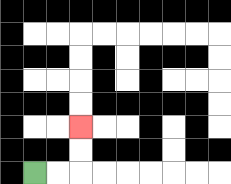{'start': '[1, 7]', 'end': '[3, 5]', 'path_directions': 'R,R,U,U', 'path_coordinates': '[[1, 7], [2, 7], [3, 7], [3, 6], [3, 5]]'}